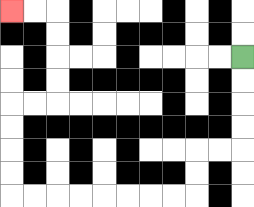{'start': '[10, 2]', 'end': '[0, 0]', 'path_directions': 'D,D,D,D,L,L,D,D,L,L,L,L,L,L,L,L,U,U,U,U,R,R,U,U,U,U,L,L', 'path_coordinates': '[[10, 2], [10, 3], [10, 4], [10, 5], [10, 6], [9, 6], [8, 6], [8, 7], [8, 8], [7, 8], [6, 8], [5, 8], [4, 8], [3, 8], [2, 8], [1, 8], [0, 8], [0, 7], [0, 6], [0, 5], [0, 4], [1, 4], [2, 4], [2, 3], [2, 2], [2, 1], [2, 0], [1, 0], [0, 0]]'}